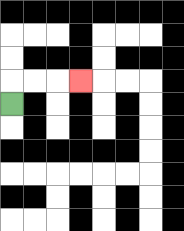{'start': '[0, 4]', 'end': '[3, 3]', 'path_directions': 'U,R,R,R', 'path_coordinates': '[[0, 4], [0, 3], [1, 3], [2, 3], [3, 3]]'}